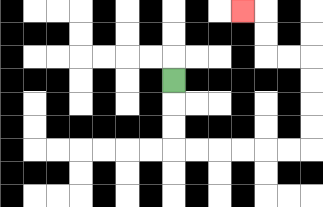{'start': '[7, 3]', 'end': '[10, 0]', 'path_directions': 'D,D,D,R,R,R,R,R,R,U,U,U,U,L,L,U,U,L', 'path_coordinates': '[[7, 3], [7, 4], [7, 5], [7, 6], [8, 6], [9, 6], [10, 6], [11, 6], [12, 6], [13, 6], [13, 5], [13, 4], [13, 3], [13, 2], [12, 2], [11, 2], [11, 1], [11, 0], [10, 0]]'}